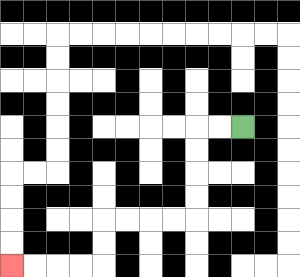{'start': '[10, 5]', 'end': '[0, 11]', 'path_directions': 'L,L,D,D,D,D,L,L,L,L,D,D,L,L,L,L', 'path_coordinates': '[[10, 5], [9, 5], [8, 5], [8, 6], [8, 7], [8, 8], [8, 9], [7, 9], [6, 9], [5, 9], [4, 9], [4, 10], [4, 11], [3, 11], [2, 11], [1, 11], [0, 11]]'}